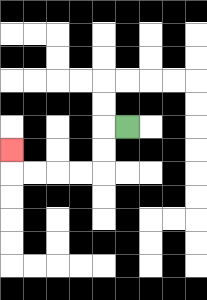{'start': '[5, 5]', 'end': '[0, 6]', 'path_directions': 'L,D,D,L,L,L,L,U', 'path_coordinates': '[[5, 5], [4, 5], [4, 6], [4, 7], [3, 7], [2, 7], [1, 7], [0, 7], [0, 6]]'}